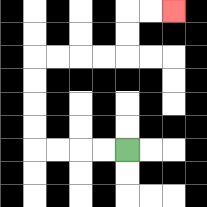{'start': '[5, 6]', 'end': '[7, 0]', 'path_directions': 'L,L,L,L,U,U,U,U,R,R,R,R,U,U,R,R', 'path_coordinates': '[[5, 6], [4, 6], [3, 6], [2, 6], [1, 6], [1, 5], [1, 4], [1, 3], [1, 2], [2, 2], [3, 2], [4, 2], [5, 2], [5, 1], [5, 0], [6, 0], [7, 0]]'}